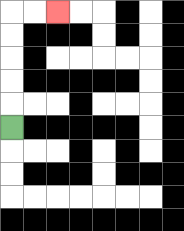{'start': '[0, 5]', 'end': '[2, 0]', 'path_directions': 'U,U,U,U,U,R,R', 'path_coordinates': '[[0, 5], [0, 4], [0, 3], [0, 2], [0, 1], [0, 0], [1, 0], [2, 0]]'}